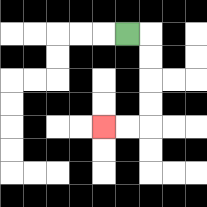{'start': '[5, 1]', 'end': '[4, 5]', 'path_directions': 'R,D,D,D,D,L,L', 'path_coordinates': '[[5, 1], [6, 1], [6, 2], [6, 3], [6, 4], [6, 5], [5, 5], [4, 5]]'}